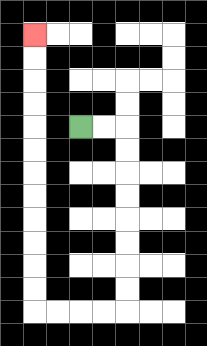{'start': '[3, 5]', 'end': '[1, 1]', 'path_directions': 'R,R,D,D,D,D,D,D,D,D,L,L,L,L,U,U,U,U,U,U,U,U,U,U,U,U', 'path_coordinates': '[[3, 5], [4, 5], [5, 5], [5, 6], [5, 7], [5, 8], [5, 9], [5, 10], [5, 11], [5, 12], [5, 13], [4, 13], [3, 13], [2, 13], [1, 13], [1, 12], [1, 11], [1, 10], [1, 9], [1, 8], [1, 7], [1, 6], [1, 5], [1, 4], [1, 3], [1, 2], [1, 1]]'}